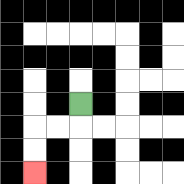{'start': '[3, 4]', 'end': '[1, 7]', 'path_directions': 'D,L,L,D,D', 'path_coordinates': '[[3, 4], [3, 5], [2, 5], [1, 5], [1, 6], [1, 7]]'}